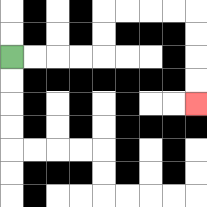{'start': '[0, 2]', 'end': '[8, 4]', 'path_directions': 'R,R,R,R,U,U,R,R,R,R,D,D,D,D', 'path_coordinates': '[[0, 2], [1, 2], [2, 2], [3, 2], [4, 2], [4, 1], [4, 0], [5, 0], [6, 0], [7, 0], [8, 0], [8, 1], [8, 2], [8, 3], [8, 4]]'}